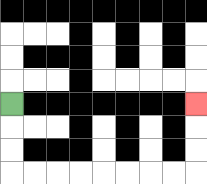{'start': '[0, 4]', 'end': '[8, 4]', 'path_directions': 'D,D,D,R,R,R,R,R,R,R,R,U,U,U', 'path_coordinates': '[[0, 4], [0, 5], [0, 6], [0, 7], [1, 7], [2, 7], [3, 7], [4, 7], [5, 7], [6, 7], [7, 7], [8, 7], [8, 6], [8, 5], [8, 4]]'}